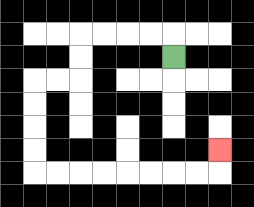{'start': '[7, 2]', 'end': '[9, 6]', 'path_directions': 'U,L,L,L,L,D,D,L,L,D,D,D,D,R,R,R,R,R,R,R,R,U', 'path_coordinates': '[[7, 2], [7, 1], [6, 1], [5, 1], [4, 1], [3, 1], [3, 2], [3, 3], [2, 3], [1, 3], [1, 4], [1, 5], [1, 6], [1, 7], [2, 7], [3, 7], [4, 7], [5, 7], [6, 7], [7, 7], [8, 7], [9, 7], [9, 6]]'}